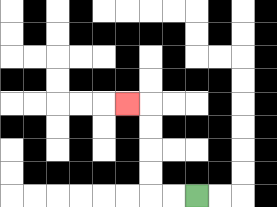{'start': '[8, 8]', 'end': '[5, 4]', 'path_directions': 'L,L,U,U,U,U,L', 'path_coordinates': '[[8, 8], [7, 8], [6, 8], [6, 7], [6, 6], [6, 5], [6, 4], [5, 4]]'}